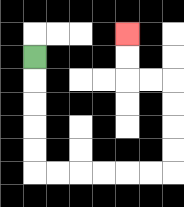{'start': '[1, 2]', 'end': '[5, 1]', 'path_directions': 'D,D,D,D,D,R,R,R,R,R,R,U,U,U,U,L,L,U,U', 'path_coordinates': '[[1, 2], [1, 3], [1, 4], [1, 5], [1, 6], [1, 7], [2, 7], [3, 7], [4, 7], [5, 7], [6, 7], [7, 7], [7, 6], [7, 5], [7, 4], [7, 3], [6, 3], [5, 3], [5, 2], [5, 1]]'}